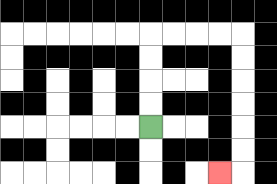{'start': '[6, 5]', 'end': '[9, 7]', 'path_directions': 'U,U,U,U,R,R,R,R,D,D,D,D,D,D,L', 'path_coordinates': '[[6, 5], [6, 4], [6, 3], [6, 2], [6, 1], [7, 1], [8, 1], [9, 1], [10, 1], [10, 2], [10, 3], [10, 4], [10, 5], [10, 6], [10, 7], [9, 7]]'}